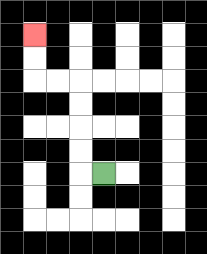{'start': '[4, 7]', 'end': '[1, 1]', 'path_directions': 'L,U,U,U,U,L,L,U,U', 'path_coordinates': '[[4, 7], [3, 7], [3, 6], [3, 5], [3, 4], [3, 3], [2, 3], [1, 3], [1, 2], [1, 1]]'}